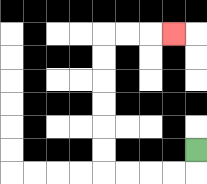{'start': '[8, 6]', 'end': '[7, 1]', 'path_directions': 'D,L,L,L,L,U,U,U,U,U,U,R,R,R', 'path_coordinates': '[[8, 6], [8, 7], [7, 7], [6, 7], [5, 7], [4, 7], [4, 6], [4, 5], [4, 4], [4, 3], [4, 2], [4, 1], [5, 1], [6, 1], [7, 1]]'}